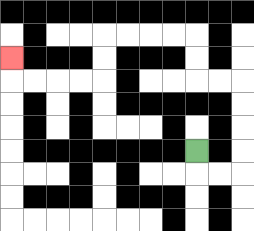{'start': '[8, 6]', 'end': '[0, 2]', 'path_directions': 'D,R,R,U,U,U,U,L,L,U,U,L,L,L,L,D,D,L,L,L,L,U', 'path_coordinates': '[[8, 6], [8, 7], [9, 7], [10, 7], [10, 6], [10, 5], [10, 4], [10, 3], [9, 3], [8, 3], [8, 2], [8, 1], [7, 1], [6, 1], [5, 1], [4, 1], [4, 2], [4, 3], [3, 3], [2, 3], [1, 3], [0, 3], [0, 2]]'}